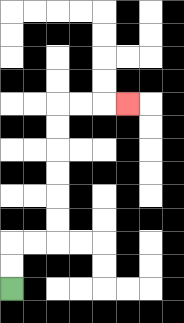{'start': '[0, 12]', 'end': '[5, 4]', 'path_directions': 'U,U,R,R,U,U,U,U,U,U,R,R,R', 'path_coordinates': '[[0, 12], [0, 11], [0, 10], [1, 10], [2, 10], [2, 9], [2, 8], [2, 7], [2, 6], [2, 5], [2, 4], [3, 4], [4, 4], [5, 4]]'}